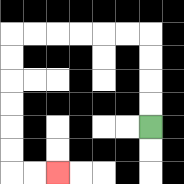{'start': '[6, 5]', 'end': '[2, 7]', 'path_directions': 'U,U,U,U,L,L,L,L,L,L,D,D,D,D,D,D,R,R', 'path_coordinates': '[[6, 5], [6, 4], [6, 3], [6, 2], [6, 1], [5, 1], [4, 1], [3, 1], [2, 1], [1, 1], [0, 1], [0, 2], [0, 3], [0, 4], [0, 5], [0, 6], [0, 7], [1, 7], [2, 7]]'}